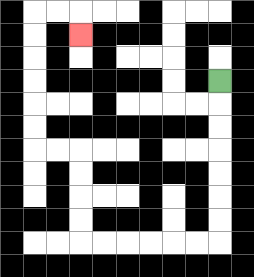{'start': '[9, 3]', 'end': '[3, 1]', 'path_directions': 'D,D,D,D,D,D,D,L,L,L,L,L,L,U,U,U,U,L,L,U,U,U,U,U,U,R,R,D', 'path_coordinates': '[[9, 3], [9, 4], [9, 5], [9, 6], [9, 7], [9, 8], [9, 9], [9, 10], [8, 10], [7, 10], [6, 10], [5, 10], [4, 10], [3, 10], [3, 9], [3, 8], [3, 7], [3, 6], [2, 6], [1, 6], [1, 5], [1, 4], [1, 3], [1, 2], [1, 1], [1, 0], [2, 0], [3, 0], [3, 1]]'}